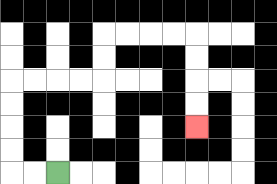{'start': '[2, 7]', 'end': '[8, 5]', 'path_directions': 'L,L,U,U,U,U,R,R,R,R,U,U,R,R,R,R,D,D,D,D', 'path_coordinates': '[[2, 7], [1, 7], [0, 7], [0, 6], [0, 5], [0, 4], [0, 3], [1, 3], [2, 3], [3, 3], [4, 3], [4, 2], [4, 1], [5, 1], [6, 1], [7, 1], [8, 1], [8, 2], [8, 3], [8, 4], [8, 5]]'}